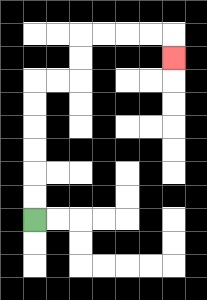{'start': '[1, 9]', 'end': '[7, 2]', 'path_directions': 'U,U,U,U,U,U,R,R,U,U,R,R,R,R,D', 'path_coordinates': '[[1, 9], [1, 8], [1, 7], [1, 6], [1, 5], [1, 4], [1, 3], [2, 3], [3, 3], [3, 2], [3, 1], [4, 1], [5, 1], [6, 1], [7, 1], [7, 2]]'}